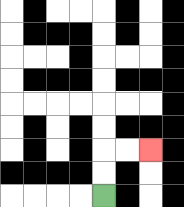{'start': '[4, 8]', 'end': '[6, 6]', 'path_directions': 'U,U,R,R', 'path_coordinates': '[[4, 8], [4, 7], [4, 6], [5, 6], [6, 6]]'}